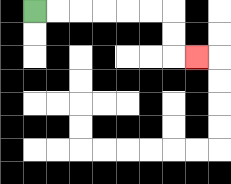{'start': '[1, 0]', 'end': '[8, 2]', 'path_directions': 'R,R,R,R,R,R,D,D,R', 'path_coordinates': '[[1, 0], [2, 0], [3, 0], [4, 0], [5, 0], [6, 0], [7, 0], [7, 1], [7, 2], [8, 2]]'}